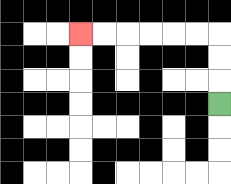{'start': '[9, 4]', 'end': '[3, 1]', 'path_directions': 'U,U,U,L,L,L,L,L,L', 'path_coordinates': '[[9, 4], [9, 3], [9, 2], [9, 1], [8, 1], [7, 1], [6, 1], [5, 1], [4, 1], [3, 1]]'}